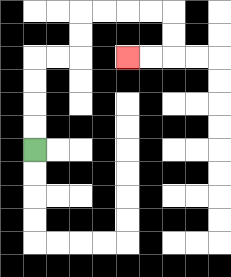{'start': '[1, 6]', 'end': '[5, 2]', 'path_directions': 'U,U,U,U,R,R,U,U,R,R,R,R,D,D,L,L', 'path_coordinates': '[[1, 6], [1, 5], [1, 4], [1, 3], [1, 2], [2, 2], [3, 2], [3, 1], [3, 0], [4, 0], [5, 0], [6, 0], [7, 0], [7, 1], [7, 2], [6, 2], [5, 2]]'}